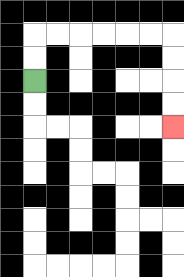{'start': '[1, 3]', 'end': '[7, 5]', 'path_directions': 'U,U,R,R,R,R,R,R,D,D,D,D', 'path_coordinates': '[[1, 3], [1, 2], [1, 1], [2, 1], [3, 1], [4, 1], [5, 1], [6, 1], [7, 1], [7, 2], [7, 3], [7, 4], [7, 5]]'}